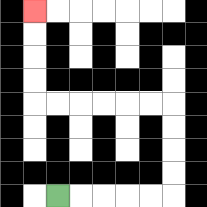{'start': '[2, 8]', 'end': '[1, 0]', 'path_directions': 'R,R,R,R,R,U,U,U,U,L,L,L,L,L,L,U,U,U,U', 'path_coordinates': '[[2, 8], [3, 8], [4, 8], [5, 8], [6, 8], [7, 8], [7, 7], [7, 6], [7, 5], [7, 4], [6, 4], [5, 4], [4, 4], [3, 4], [2, 4], [1, 4], [1, 3], [1, 2], [1, 1], [1, 0]]'}